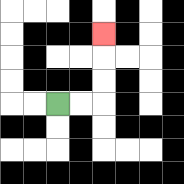{'start': '[2, 4]', 'end': '[4, 1]', 'path_directions': 'R,R,U,U,U', 'path_coordinates': '[[2, 4], [3, 4], [4, 4], [4, 3], [4, 2], [4, 1]]'}